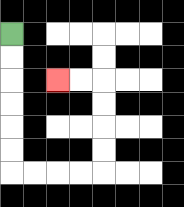{'start': '[0, 1]', 'end': '[2, 3]', 'path_directions': 'D,D,D,D,D,D,R,R,R,R,U,U,U,U,L,L', 'path_coordinates': '[[0, 1], [0, 2], [0, 3], [0, 4], [0, 5], [0, 6], [0, 7], [1, 7], [2, 7], [3, 7], [4, 7], [4, 6], [4, 5], [4, 4], [4, 3], [3, 3], [2, 3]]'}